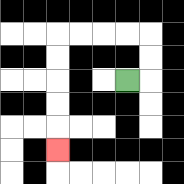{'start': '[5, 3]', 'end': '[2, 6]', 'path_directions': 'R,U,U,L,L,L,L,D,D,D,D,D', 'path_coordinates': '[[5, 3], [6, 3], [6, 2], [6, 1], [5, 1], [4, 1], [3, 1], [2, 1], [2, 2], [2, 3], [2, 4], [2, 5], [2, 6]]'}